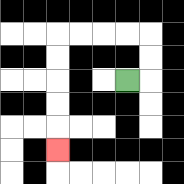{'start': '[5, 3]', 'end': '[2, 6]', 'path_directions': 'R,U,U,L,L,L,L,D,D,D,D,D', 'path_coordinates': '[[5, 3], [6, 3], [6, 2], [6, 1], [5, 1], [4, 1], [3, 1], [2, 1], [2, 2], [2, 3], [2, 4], [2, 5], [2, 6]]'}